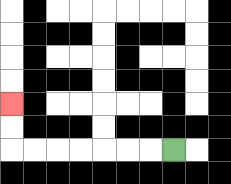{'start': '[7, 6]', 'end': '[0, 4]', 'path_directions': 'L,L,L,L,L,L,L,U,U', 'path_coordinates': '[[7, 6], [6, 6], [5, 6], [4, 6], [3, 6], [2, 6], [1, 6], [0, 6], [0, 5], [0, 4]]'}